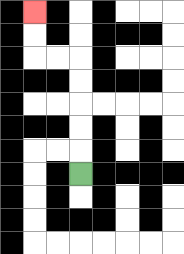{'start': '[3, 7]', 'end': '[1, 0]', 'path_directions': 'U,U,U,U,U,L,L,U,U', 'path_coordinates': '[[3, 7], [3, 6], [3, 5], [3, 4], [3, 3], [3, 2], [2, 2], [1, 2], [1, 1], [1, 0]]'}